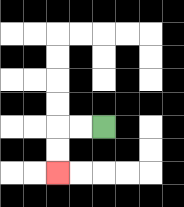{'start': '[4, 5]', 'end': '[2, 7]', 'path_directions': 'L,L,D,D', 'path_coordinates': '[[4, 5], [3, 5], [2, 5], [2, 6], [2, 7]]'}